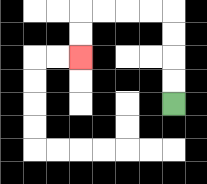{'start': '[7, 4]', 'end': '[3, 2]', 'path_directions': 'U,U,U,U,L,L,L,L,D,D', 'path_coordinates': '[[7, 4], [7, 3], [7, 2], [7, 1], [7, 0], [6, 0], [5, 0], [4, 0], [3, 0], [3, 1], [3, 2]]'}